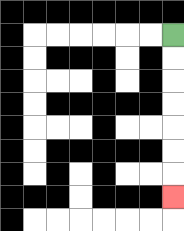{'start': '[7, 1]', 'end': '[7, 8]', 'path_directions': 'D,D,D,D,D,D,D', 'path_coordinates': '[[7, 1], [7, 2], [7, 3], [7, 4], [7, 5], [7, 6], [7, 7], [7, 8]]'}